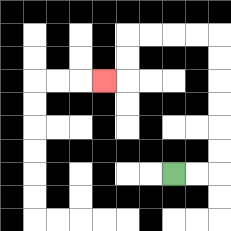{'start': '[7, 7]', 'end': '[4, 3]', 'path_directions': 'R,R,U,U,U,U,U,U,L,L,L,L,D,D,L', 'path_coordinates': '[[7, 7], [8, 7], [9, 7], [9, 6], [9, 5], [9, 4], [9, 3], [9, 2], [9, 1], [8, 1], [7, 1], [6, 1], [5, 1], [5, 2], [5, 3], [4, 3]]'}